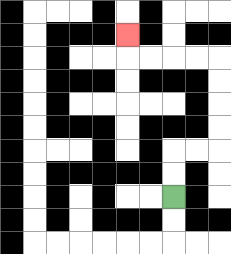{'start': '[7, 8]', 'end': '[5, 1]', 'path_directions': 'U,U,R,R,U,U,U,U,L,L,L,L,U', 'path_coordinates': '[[7, 8], [7, 7], [7, 6], [8, 6], [9, 6], [9, 5], [9, 4], [9, 3], [9, 2], [8, 2], [7, 2], [6, 2], [5, 2], [5, 1]]'}